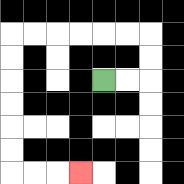{'start': '[4, 3]', 'end': '[3, 7]', 'path_directions': 'R,R,U,U,L,L,L,L,L,L,D,D,D,D,D,D,R,R,R', 'path_coordinates': '[[4, 3], [5, 3], [6, 3], [6, 2], [6, 1], [5, 1], [4, 1], [3, 1], [2, 1], [1, 1], [0, 1], [0, 2], [0, 3], [0, 4], [0, 5], [0, 6], [0, 7], [1, 7], [2, 7], [3, 7]]'}